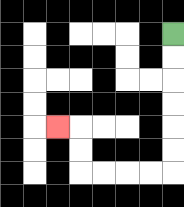{'start': '[7, 1]', 'end': '[2, 5]', 'path_directions': 'D,D,D,D,D,D,L,L,L,L,U,U,L', 'path_coordinates': '[[7, 1], [7, 2], [7, 3], [7, 4], [7, 5], [7, 6], [7, 7], [6, 7], [5, 7], [4, 7], [3, 7], [3, 6], [3, 5], [2, 5]]'}